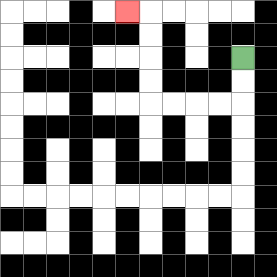{'start': '[10, 2]', 'end': '[5, 0]', 'path_directions': 'D,D,L,L,L,L,U,U,U,U,L', 'path_coordinates': '[[10, 2], [10, 3], [10, 4], [9, 4], [8, 4], [7, 4], [6, 4], [6, 3], [6, 2], [6, 1], [6, 0], [5, 0]]'}